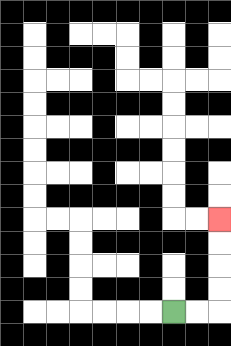{'start': '[7, 13]', 'end': '[9, 9]', 'path_directions': 'R,R,U,U,U,U', 'path_coordinates': '[[7, 13], [8, 13], [9, 13], [9, 12], [9, 11], [9, 10], [9, 9]]'}